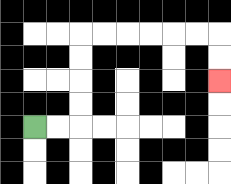{'start': '[1, 5]', 'end': '[9, 3]', 'path_directions': 'R,R,U,U,U,U,R,R,R,R,R,R,D,D', 'path_coordinates': '[[1, 5], [2, 5], [3, 5], [3, 4], [3, 3], [3, 2], [3, 1], [4, 1], [5, 1], [6, 1], [7, 1], [8, 1], [9, 1], [9, 2], [9, 3]]'}